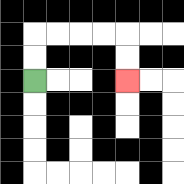{'start': '[1, 3]', 'end': '[5, 3]', 'path_directions': 'U,U,R,R,R,R,D,D', 'path_coordinates': '[[1, 3], [1, 2], [1, 1], [2, 1], [3, 1], [4, 1], [5, 1], [5, 2], [5, 3]]'}